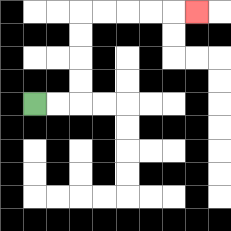{'start': '[1, 4]', 'end': '[8, 0]', 'path_directions': 'R,R,U,U,U,U,R,R,R,R,R', 'path_coordinates': '[[1, 4], [2, 4], [3, 4], [3, 3], [3, 2], [3, 1], [3, 0], [4, 0], [5, 0], [6, 0], [7, 0], [8, 0]]'}